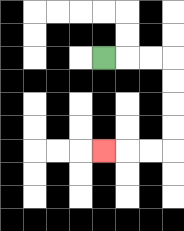{'start': '[4, 2]', 'end': '[4, 6]', 'path_directions': 'R,R,R,D,D,D,D,L,L,L', 'path_coordinates': '[[4, 2], [5, 2], [6, 2], [7, 2], [7, 3], [7, 4], [7, 5], [7, 6], [6, 6], [5, 6], [4, 6]]'}